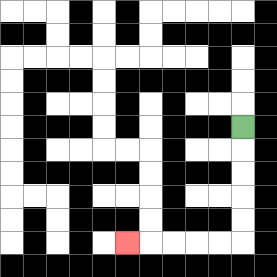{'start': '[10, 5]', 'end': '[5, 10]', 'path_directions': 'D,D,D,D,D,L,L,L,L,L', 'path_coordinates': '[[10, 5], [10, 6], [10, 7], [10, 8], [10, 9], [10, 10], [9, 10], [8, 10], [7, 10], [6, 10], [5, 10]]'}